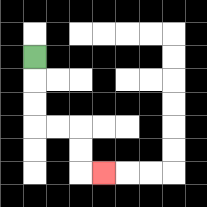{'start': '[1, 2]', 'end': '[4, 7]', 'path_directions': 'D,D,D,R,R,D,D,R', 'path_coordinates': '[[1, 2], [1, 3], [1, 4], [1, 5], [2, 5], [3, 5], [3, 6], [3, 7], [4, 7]]'}